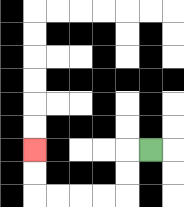{'start': '[6, 6]', 'end': '[1, 6]', 'path_directions': 'L,D,D,L,L,L,L,U,U', 'path_coordinates': '[[6, 6], [5, 6], [5, 7], [5, 8], [4, 8], [3, 8], [2, 8], [1, 8], [1, 7], [1, 6]]'}